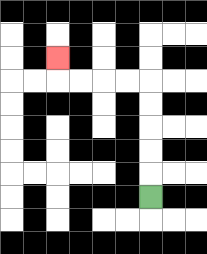{'start': '[6, 8]', 'end': '[2, 2]', 'path_directions': 'U,U,U,U,U,L,L,L,L,U', 'path_coordinates': '[[6, 8], [6, 7], [6, 6], [6, 5], [6, 4], [6, 3], [5, 3], [4, 3], [3, 3], [2, 3], [2, 2]]'}